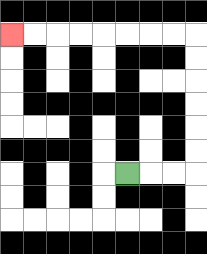{'start': '[5, 7]', 'end': '[0, 1]', 'path_directions': 'R,R,R,U,U,U,U,U,U,L,L,L,L,L,L,L,L', 'path_coordinates': '[[5, 7], [6, 7], [7, 7], [8, 7], [8, 6], [8, 5], [8, 4], [8, 3], [8, 2], [8, 1], [7, 1], [6, 1], [5, 1], [4, 1], [3, 1], [2, 1], [1, 1], [0, 1]]'}